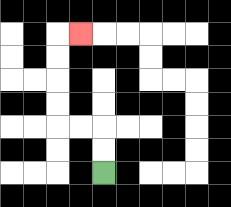{'start': '[4, 7]', 'end': '[3, 1]', 'path_directions': 'U,U,L,L,U,U,U,U,R', 'path_coordinates': '[[4, 7], [4, 6], [4, 5], [3, 5], [2, 5], [2, 4], [2, 3], [2, 2], [2, 1], [3, 1]]'}